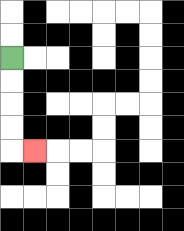{'start': '[0, 2]', 'end': '[1, 6]', 'path_directions': 'D,D,D,D,R', 'path_coordinates': '[[0, 2], [0, 3], [0, 4], [0, 5], [0, 6], [1, 6]]'}